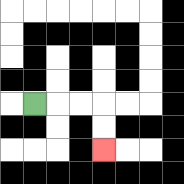{'start': '[1, 4]', 'end': '[4, 6]', 'path_directions': 'R,R,R,D,D', 'path_coordinates': '[[1, 4], [2, 4], [3, 4], [4, 4], [4, 5], [4, 6]]'}